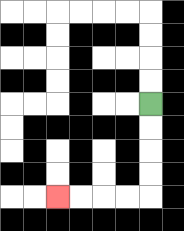{'start': '[6, 4]', 'end': '[2, 8]', 'path_directions': 'D,D,D,D,L,L,L,L', 'path_coordinates': '[[6, 4], [6, 5], [6, 6], [6, 7], [6, 8], [5, 8], [4, 8], [3, 8], [2, 8]]'}